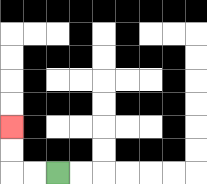{'start': '[2, 7]', 'end': '[0, 5]', 'path_directions': 'L,L,U,U', 'path_coordinates': '[[2, 7], [1, 7], [0, 7], [0, 6], [0, 5]]'}